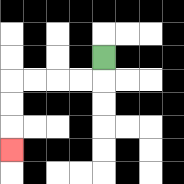{'start': '[4, 2]', 'end': '[0, 6]', 'path_directions': 'D,L,L,L,L,D,D,D', 'path_coordinates': '[[4, 2], [4, 3], [3, 3], [2, 3], [1, 3], [0, 3], [0, 4], [0, 5], [0, 6]]'}